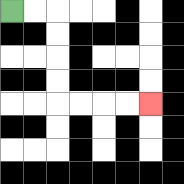{'start': '[0, 0]', 'end': '[6, 4]', 'path_directions': 'R,R,D,D,D,D,R,R,R,R', 'path_coordinates': '[[0, 0], [1, 0], [2, 0], [2, 1], [2, 2], [2, 3], [2, 4], [3, 4], [4, 4], [5, 4], [6, 4]]'}